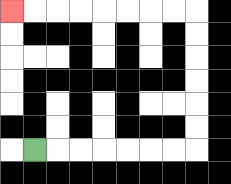{'start': '[1, 6]', 'end': '[0, 0]', 'path_directions': 'R,R,R,R,R,R,R,U,U,U,U,U,U,L,L,L,L,L,L,L,L', 'path_coordinates': '[[1, 6], [2, 6], [3, 6], [4, 6], [5, 6], [6, 6], [7, 6], [8, 6], [8, 5], [8, 4], [8, 3], [8, 2], [8, 1], [8, 0], [7, 0], [6, 0], [5, 0], [4, 0], [3, 0], [2, 0], [1, 0], [0, 0]]'}